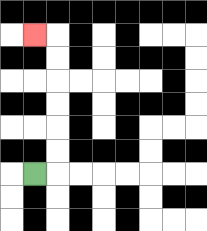{'start': '[1, 7]', 'end': '[1, 1]', 'path_directions': 'R,U,U,U,U,U,U,L', 'path_coordinates': '[[1, 7], [2, 7], [2, 6], [2, 5], [2, 4], [2, 3], [2, 2], [2, 1], [1, 1]]'}